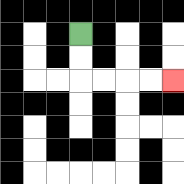{'start': '[3, 1]', 'end': '[7, 3]', 'path_directions': 'D,D,R,R,R,R', 'path_coordinates': '[[3, 1], [3, 2], [3, 3], [4, 3], [5, 3], [6, 3], [7, 3]]'}